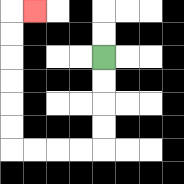{'start': '[4, 2]', 'end': '[1, 0]', 'path_directions': 'D,D,D,D,L,L,L,L,U,U,U,U,U,U,R', 'path_coordinates': '[[4, 2], [4, 3], [4, 4], [4, 5], [4, 6], [3, 6], [2, 6], [1, 6], [0, 6], [0, 5], [0, 4], [0, 3], [0, 2], [0, 1], [0, 0], [1, 0]]'}